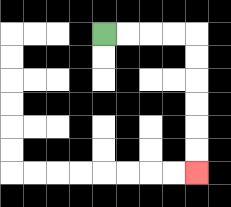{'start': '[4, 1]', 'end': '[8, 7]', 'path_directions': 'R,R,R,R,D,D,D,D,D,D', 'path_coordinates': '[[4, 1], [5, 1], [6, 1], [7, 1], [8, 1], [8, 2], [8, 3], [8, 4], [8, 5], [8, 6], [8, 7]]'}